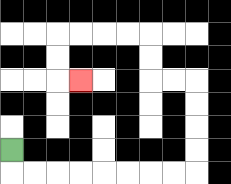{'start': '[0, 6]', 'end': '[3, 3]', 'path_directions': 'D,R,R,R,R,R,R,R,R,U,U,U,U,L,L,U,U,L,L,L,L,D,D,R', 'path_coordinates': '[[0, 6], [0, 7], [1, 7], [2, 7], [3, 7], [4, 7], [5, 7], [6, 7], [7, 7], [8, 7], [8, 6], [8, 5], [8, 4], [8, 3], [7, 3], [6, 3], [6, 2], [6, 1], [5, 1], [4, 1], [3, 1], [2, 1], [2, 2], [2, 3], [3, 3]]'}